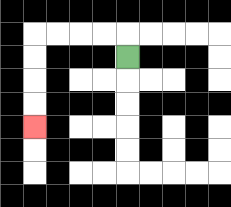{'start': '[5, 2]', 'end': '[1, 5]', 'path_directions': 'U,L,L,L,L,D,D,D,D', 'path_coordinates': '[[5, 2], [5, 1], [4, 1], [3, 1], [2, 1], [1, 1], [1, 2], [1, 3], [1, 4], [1, 5]]'}